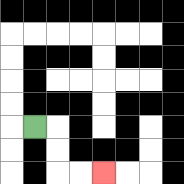{'start': '[1, 5]', 'end': '[4, 7]', 'path_directions': 'R,D,D,R,R', 'path_coordinates': '[[1, 5], [2, 5], [2, 6], [2, 7], [3, 7], [4, 7]]'}